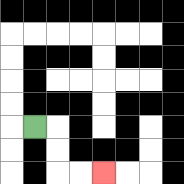{'start': '[1, 5]', 'end': '[4, 7]', 'path_directions': 'R,D,D,R,R', 'path_coordinates': '[[1, 5], [2, 5], [2, 6], [2, 7], [3, 7], [4, 7]]'}